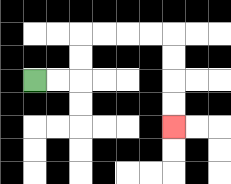{'start': '[1, 3]', 'end': '[7, 5]', 'path_directions': 'R,R,U,U,R,R,R,R,D,D,D,D', 'path_coordinates': '[[1, 3], [2, 3], [3, 3], [3, 2], [3, 1], [4, 1], [5, 1], [6, 1], [7, 1], [7, 2], [7, 3], [7, 4], [7, 5]]'}